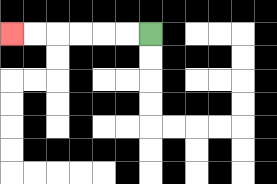{'start': '[6, 1]', 'end': '[0, 1]', 'path_directions': 'L,L,L,L,L,L', 'path_coordinates': '[[6, 1], [5, 1], [4, 1], [3, 1], [2, 1], [1, 1], [0, 1]]'}